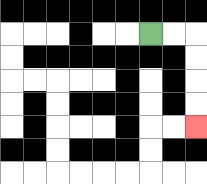{'start': '[6, 1]', 'end': '[8, 5]', 'path_directions': 'R,R,D,D,D,D', 'path_coordinates': '[[6, 1], [7, 1], [8, 1], [8, 2], [8, 3], [8, 4], [8, 5]]'}